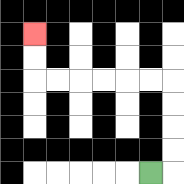{'start': '[6, 7]', 'end': '[1, 1]', 'path_directions': 'R,U,U,U,U,L,L,L,L,L,L,U,U', 'path_coordinates': '[[6, 7], [7, 7], [7, 6], [7, 5], [7, 4], [7, 3], [6, 3], [5, 3], [4, 3], [3, 3], [2, 3], [1, 3], [1, 2], [1, 1]]'}